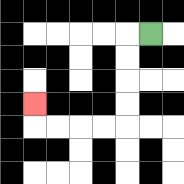{'start': '[6, 1]', 'end': '[1, 4]', 'path_directions': 'L,D,D,D,D,L,L,L,L,U', 'path_coordinates': '[[6, 1], [5, 1], [5, 2], [5, 3], [5, 4], [5, 5], [4, 5], [3, 5], [2, 5], [1, 5], [1, 4]]'}